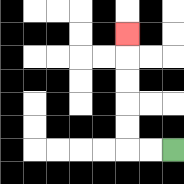{'start': '[7, 6]', 'end': '[5, 1]', 'path_directions': 'L,L,U,U,U,U,U', 'path_coordinates': '[[7, 6], [6, 6], [5, 6], [5, 5], [5, 4], [5, 3], [5, 2], [5, 1]]'}